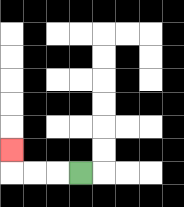{'start': '[3, 7]', 'end': '[0, 6]', 'path_directions': 'L,L,L,U', 'path_coordinates': '[[3, 7], [2, 7], [1, 7], [0, 7], [0, 6]]'}